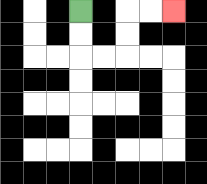{'start': '[3, 0]', 'end': '[7, 0]', 'path_directions': 'D,D,R,R,U,U,R,R', 'path_coordinates': '[[3, 0], [3, 1], [3, 2], [4, 2], [5, 2], [5, 1], [5, 0], [6, 0], [7, 0]]'}